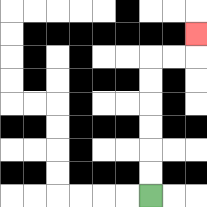{'start': '[6, 8]', 'end': '[8, 1]', 'path_directions': 'U,U,U,U,U,U,R,R,U', 'path_coordinates': '[[6, 8], [6, 7], [6, 6], [6, 5], [6, 4], [6, 3], [6, 2], [7, 2], [8, 2], [8, 1]]'}